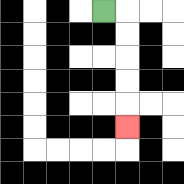{'start': '[4, 0]', 'end': '[5, 5]', 'path_directions': 'R,D,D,D,D,D', 'path_coordinates': '[[4, 0], [5, 0], [5, 1], [5, 2], [5, 3], [5, 4], [5, 5]]'}